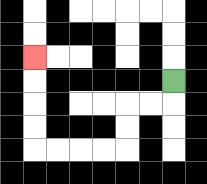{'start': '[7, 3]', 'end': '[1, 2]', 'path_directions': 'D,L,L,D,D,L,L,L,L,U,U,U,U', 'path_coordinates': '[[7, 3], [7, 4], [6, 4], [5, 4], [5, 5], [5, 6], [4, 6], [3, 6], [2, 6], [1, 6], [1, 5], [1, 4], [1, 3], [1, 2]]'}